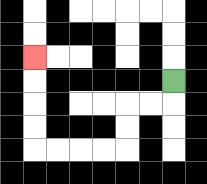{'start': '[7, 3]', 'end': '[1, 2]', 'path_directions': 'D,L,L,D,D,L,L,L,L,U,U,U,U', 'path_coordinates': '[[7, 3], [7, 4], [6, 4], [5, 4], [5, 5], [5, 6], [4, 6], [3, 6], [2, 6], [1, 6], [1, 5], [1, 4], [1, 3], [1, 2]]'}